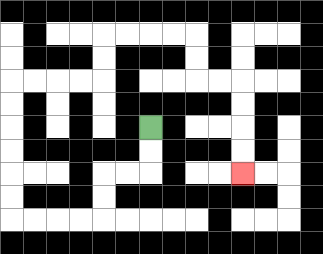{'start': '[6, 5]', 'end': '[10, 7]', 'path_directions': 'D,D,L,L,D,D,L,L,L,L,U,U,U,U,U,U,R,R,R,R,U,U,R,R,R,R,D,D,R,R,D,D,D,D', 'path_coordinates': '[[6, 5], [6, 6], [6, 7], [5, 7], [4, 7], [4, 8], [4, 9], [3, 9], [2, 9], [1, 9], [0, 9], [0, 8], [0, 7], [0, 6], [0, 5], [0, 4], [0, 3], [1, 3], [2, 3], [3, 3], [4, 3], [4, 2], [4, 1], [5, 1], [6, 1], [7, 1], [8, 1], [8, 2], [8, 3], [9, 3], [10, 3], [10, 4], [10, 5], [10, 6], [10, 7]]'}